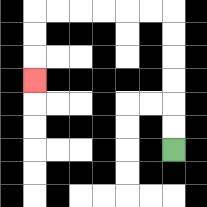{'start': '[7, 6]', 'end': '[1, 3]', 'path_directions': 'U,U,U,U,U,U,L,L,L,L,L,L,D,D,D', 'path_coordinates': '[[7, 6], [7, 5], [7, 4], [7, 3], [7, 2], [7, 1], [7, 0], [6, 0], [5, 0], [4, 0], [3, 0], [2, 0], [1, 0], [1, 1], [1, 2], [1, 3]]'}